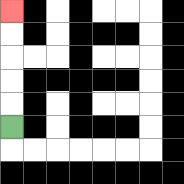{'start': '[0, 5]', 'end': '[0, 0]', 'path_directions': 'U,U,U,U,U', 'path_coordinates': '[[0, 5], [0, 4], [0, 3], [0, 2], [0, 1], [0, 0]]'}